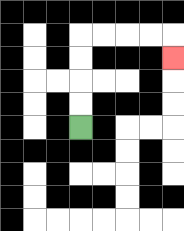{'start': '[3, 5]', 'end': '[7, 2]', 'path_directions': 'U,U,U,U,R,R,R,R,D', 'path_coordinates': '[[3, 5], [3, 4], [3, 3], [3, 2], [3, 1], [4, 1], [5, 1], [6, 1], [7, 1], [7, 2]]'}